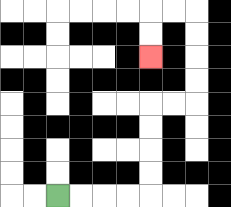{'start': '[2, 8]', 'end': '[6, 2]', 'path_directions': 'R,R,R,R,U,U,U,U,R,R,U,U,U,U,L,L,D,D', 'path_coordinates': '[[2, 8], [3, 8], [4, 8], [5, 8], [6, 8], [6, 7], [6, 6], [6, 5], [6, 4], [7, 4], [8, 4], [8, 3], [8, 2], [8, 1], [8, 0], [7, 0], [6, 0], [6, 1], [6, 2]]'}